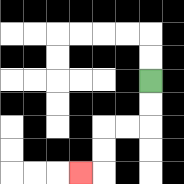{'start': '[6, 3]', 'end': '[3, 7]', 'path_directions': 'D,D,L,L,D,D,L', 'path_coordinates': '[[6, 3], [6, 4], [6, 5], [5, 5], [4, 5], [4, 6], [4, 7], [3, 7]]'}